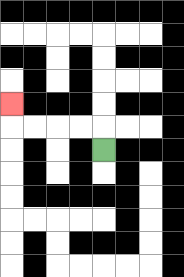{'start': '[4, 6]', 'end': '[0, 4]', 'path_directions': 'U,L,L,L,L,U', 'path_coordinates': '[[4, 6], [4, 5], [3, 5], [2, 5], [1, 5], [0, 5], [0, 4]]'}